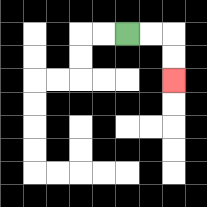{'start': '[5, 1]', 'end': '[7, 3]', 'path_directions': 'R,R,D,D', 'path_coordinates': '[[5, 1], [6, 1], [7, 1], [7, 2], [7, 3]]'}